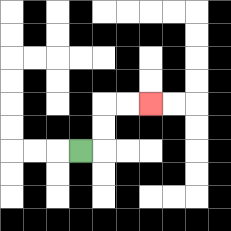{'start': '[3, 6]', 'end': '[6, 4]', 'path_directions': 'R,U,U,R,R', 'path_coordinates': '[[3, 6], [4, 6], [4, 5], [4, 4], [5, 4], [6, 4]]'}